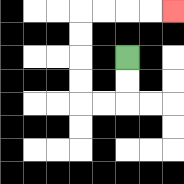{'start': '[5, 2]', 'end': '[7, 0]', 'path_directions': 'D,D,L,L,U,U,U,U,R,R,R,R', 'path_coordinates': '[[5, 2], [5, 3], [5, 4], [4, 4], [3, 4], [3, 3], [3, 2], [3, 1], [3, 0], [4, 0], [5, 0], [6, 0], [7, 0]]'}